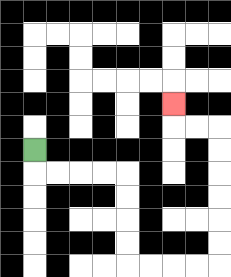{'start': '[1, 6]', 'end': '[7, 4]', 'path_directions': 'D,R,R,R,R,D,D,D,D,R,R,R,R,U,U,U,U,U,U,L,L,U', 'path_coordinates': '[[1, 6], [1, 7], [2, 7], [3, 7], [4, 7], [5, 7], [5, 8], [5, 9], [5, 10], [5, 11], [6, 11], [7, 11], [8, 11], [9, 11], [9, 10], [9, 9], [9, 8], [9, 7], [9, 6], [9, 5], [8, 5], [7, 5], [7, 4]]'}